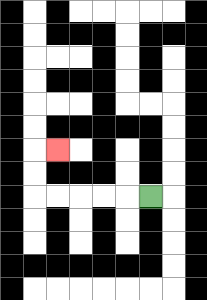{'start': '[6, 8]', 'end': '[2, 6]', 'path_directions': 'L,L,L,L,L,U,U,R', 'path_coordinates': '[[6, 8], [5, 8], [4, 8], [3, 8], [2, 8], [1, 8], [1, 7], [1, 6], [2, 6]]'}